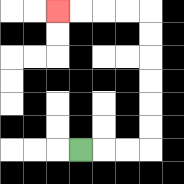{'start': '[3, 6]', 'end': '[2, 0]', 'path_directions': 'R,R,R,U,U,U,U,U,U,L,L,L,L', 'path_coordinates': '[[3, 6], [4, 6], [5, 6], [6, 6], [6, 5], [6, 4], [6, 3], [6, 2], [6, 1], [6, 0], [5, 0], [4, 0], [3, 0], [2, 0]]'}